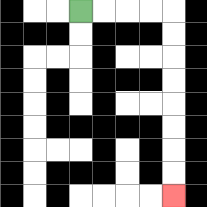{'start': '[3, 0]', 'end': '[7, 8]', 'path_directions': 'R,R,R,R,D,D,D,D,D,D,D,D', 'path_coordinates': '[[3, 0], [4, 0], [5, 0], [6, 0], [7, 0], [7, 1], [7, 2], [7, 3], [7, 4], [7, 5], [7, 6], [7, 7], [7, 8]]'}